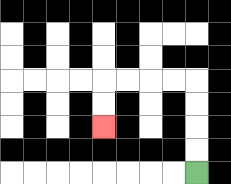{'start': '[8, 7]', 'end': '[4, 5]', 'path_directions': 'U,U,U,U,L,L,L,L,D,D', 'path_coordinates': '[[8, 7], [8, 6], [8, 5], [8, 4], [8, 3], [7, 3], [6, 3], [5, 3], [4, 3], [4, 4], [4, 5]]'}